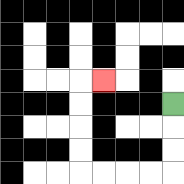{'start': '[7, 4]', 'end': '[4, 3]', 'path_directions': 'D,D,D,L,L,L,L,U,U,U,U,R', 'path_coordinates': '[[7, 4], [7, 5], [7, 6], [7, 7], [6, 7], [5, 7], [4, 7], [3, 7], [3, 6], [3, 5], [3, 4], [3, 3], [4, 3]]'}